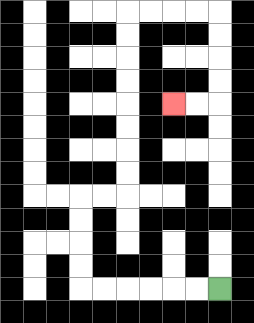{'start': '[9, 12]', 'end': '[7, 4]', 'path_directions': 'L,L,L,L,L,L,U,U,U,U,R,R,U,U,U,U,U,U,U,U,R,R,R,R,D,D,D,D,L,L', 'path_coordinates': '[[9, 12], [8, 12], [7, 12], [6, 12], [5, 12], [4, 12], [3, 12], [3, 11], [3, 10], [3, 9], [3, 8], [4, 8], [5, 8], [5, 7], [5, 6], [5, 5], [5, 4], [5, 3], [5, 2], [5, 1], [5, 0], [6, 0], [7, 0], [8, 0], [9, 0], [9, 1], [9, 2], [9, 3], [9, 4], [8, 4], [7, 4]]'}